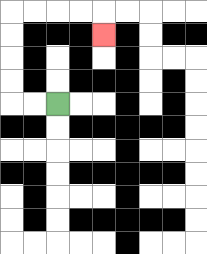{'start': '[2, 4]', 'end': '[4, 1]', 'path_directions': 'L,L,U,U,U,U,R,R,R,R,D', 'path_coordinates': '[[2, 4], [1, 4], [0, 4], [0, 3], [0, 2], [0, 1], [0, 0], [1, 0], [2, 0], [3, 0], [4, 0], [4, 1]]'}